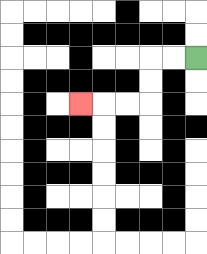{'start': '[8, 2]', 'end': '[3, 4]', 'path_directions': 'L,L,D,D,L,L,L', 'path_coordinates': '[[8, 2], [7, 2], [6, 2], [6, 3], [6, 4], [5, 4], [4, 4], [3, 4]]'}